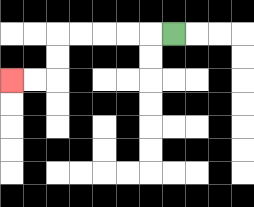{'start': '[7, 1]', 'end': '[0, 3]', 'path_directions': 'L,L,L,L,L,D,D,L,L', 'path_coordinates': '[[7, 1], [6, 1], [5, 1], [4, 1], [3, 1], [2, 1], [2, 2], [2, 3], [1, 3], [0, 3]]'}